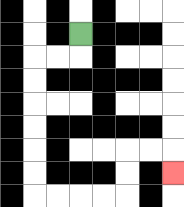{'start': '[3, 1]', 'end': '[7, 7]', 'path_directions': 'D,L,L,D,D,D,D,D,D,R,R,R,R,U,U,R,R,D', 'path_coordinates': '[[3, 1], [3, 2], [2, 2], [1, 2], [1, 3], [1, 4], [1, 5], [1, 6], [1, 7], [1, 8], [2, 8], [3, 8], [4, 8], [5, 8], [5, 7], [5, 6], [6, 6], [7, 6], [7, 7]]'}